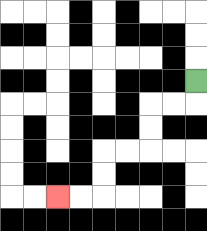{'start': '[8, 3]', 'end': '[2, 8]', 'path_directions': 'D,L,L,D,D,L,L,D,D,L,L', 'path_coordinates': '[[8, 3], [8, 4], [7, 4], [6, 4], [6, 5], [6, 6], [5, 6], [4, 6], [4, 7], [4, 8], [3, 8], [2, 8]]'}